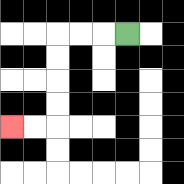{'start': '[5, 1]', 'end': '[0, 5]', 'path_directions': 'L,L,L,D,D,D,D,L,L', 'path_coordinates': '[[5, 1], [4, 1], [3, 1], [2, 1], [2, 2], [2, 3], [2, 4], [2, 5], [1, 5], [0, 5]]'}